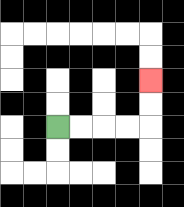{'start': '[2, 5]', 'end': '[6, 3]', 'path_directions': 'R,R,R,R,U,U', 'path_coordinates': '[[2, 5], [3, 5], [4, 5], [5, 5], [6, 5], [6, 4], [6, 3]]'}